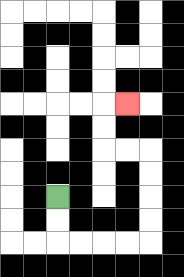{'start': '[2, 8]', 'end': '[5, 4]', 'path_directions': 'D,D,R,R,R,R,U,U,U,U,L,L,U,U,R', 'path_coordinates': '[[2, 8], [2, 9], [2, 10], [3, 10], [4, 10], [5, 10], [6, 10], [6, 9], [6, 8], [6, 7], [6, 6], [5, 6], [4, 6], [4, 5], [4, 4], [5, 4]]'}